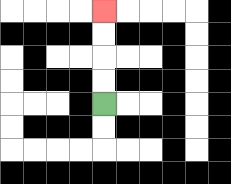{'start': '[4, 4]', 'end': '[4, 0]', 'path_directions': 'U,U,U,U', 'path_coordinates': '[[4, 4], [4, 3], [4, 2], [4, 1], [4, 0]]'}